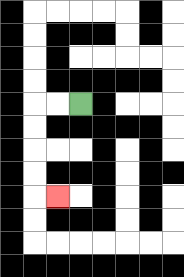{'start': '[3, 4]', 'end': '[2, 8]', 'path_directions': 'L,L,D,D,D,D,R', 'path_coordinates': '[[3, 4], [2, 4], [1, 4], [1, 5], [1, 6], [1, 7], [1, 8], [2, 8]]'}